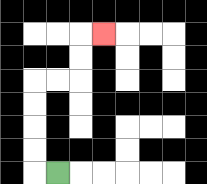{'start': '[2, 7]', 'end': '[4, 1]', 'path_directions': 'L,U,U,U,U,R,R,U,U,R', 'path_coordinates': '[[2, 7], [1, 7], [1, 6], [1, 5], [1, 4], [1, 3], [2, 3], [3, 3], [3, 2], [3, 1], [4, 1]]'}